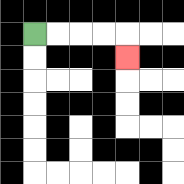{'start': '[1, 1]', 'end': '[5, 2]', 'path_directions': 'R,R,R,R,D', 'path_coordinates': '[[1, 1], [2, 1], [3, 1], [4, 1], [5, 1], [5, 2]]'}